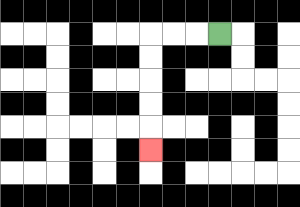{'start': '[9, 1]', 'end': '[6, 6]', 'path_directions': 'L,L,L,D,D,D,D,D', 'path_coordinates': '[[9, 1], [8, 1], [7, 1], [6, 1], [6, 2], [6, 3], [6, 4], [6, 5], [6, 6]]'}